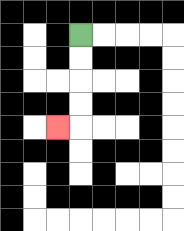{'start': '[3, 1]', 'end': '[2, 5]', 'path_directions': 'D,D,D,D,L', 'path_coordinates': '[[3, 1], [3, 2], [3, 3], [3, 4], [3, 5], [2, 5]]'}